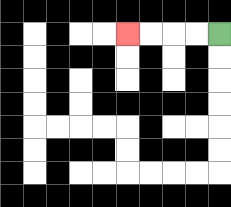{'start': '[9, 1]', 'end': '[5, 1]', 'path_directions': 'L,L,L,L', 'path_coordinates': '[[9, 1], [8, 1], [7, 1], [6, 1], [5, 1]]'}